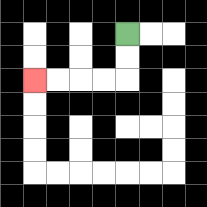{'start': '[5, 1]', 'end': '[1, 3]', 'path_directions': 'D,D,L,L,L,L', 'path_coordinates': '[[5, 1], [5, 2], [5, 3], [4, 3], [3, 3], [2, 3], [1, 3]]'}